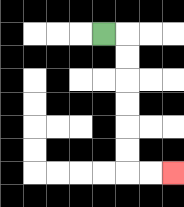{'start': '[4, 1]', 'end': '[7, 7]', 'path_directions': 'R,D,D,D,D,D,D,R,R', 'path_coordinates': '[[4, 1], [5, 1], [5, 2], [5, 3], [5, 4], [5, 5], [5, 6], [5, 7], [6, 7], [7, 7]]'}